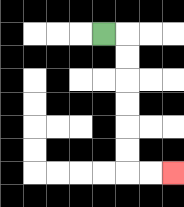{'start': '[4, 1]', 'end': '[7, 7]', 'path_directions': 'R,D,D,D,D,D,D,R,R', 'path_coordinates': '[[4, 1], [5, 1], [5, 2], [5, 3], [5, 4], [5, 5], [5, 6], [5, 7], [6, 7], [7, 7]]'}